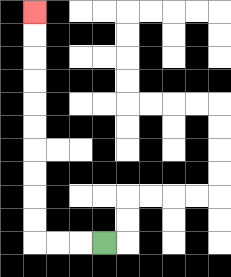{'start': '[4, 10]', 'end': '[1, 0]', 'path_directions': 'L,L,L,U,U,U,U,U,U,U,U,U,U', 'path_coordinates': '[[4, 10], [3, 10], [2, 10], [1, 10], [1, 9], [1, 8], [1, 7], [1, 6], [1, 5], [1, 4], [1, 3], [1, 2], [1, 1], [1, 0]]'}